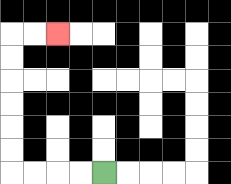{'start': '[4, 7]', 'end': '[2, 1]', 'path_directions': 'L,L,L,L,U,U,U,U,U,U,R,R', 'path_coordinates': '[[4, 7], [3, 7], [2, 7], [1, 7], [0, 7], [0, 6], [0, 5], [0, 4], [0, 3], [0, 2], [0, 1], [1, 1], [2, 1]]'}